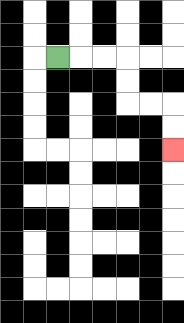{'start': '[2, 2]', 'end': '[7, 6]', 'path_directions': 'R,R,R,D,D,R,R,D,D', 'path_coordinates': '[[2, 2], [3, 2], [4, 2], [5, 2], [5, 3], [5, 4], [6, 4], [7, 4], [7, 5], [7, 6]]'}